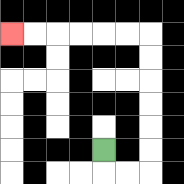{'start': '[4, 6]', 'end': '[0, 1]', 'path_directions': 'D,R,R,U,U,U,U,U,U,L,L,L,L,L,L', 'path_coordinates': '[[4, 6], [4, 7], [5, 7], [6, 7], [6, 6], [6, 5], [6, 4], [6, 3], [6, 2], [6, 1], [5, 1], [4, 1], [3, 1], [2, 1], [1, 1], [0, 1]]'}